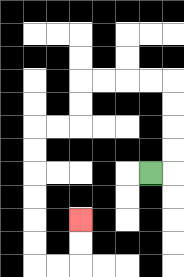{'start': '[6, 7]', 'end': '[3, 9]', 'path_directions': 'R,U,U,U,U,L,L,L,L,D,D,L,L,D,D,D,D,D,D,R,R,U,U', 'path_coordinates': '[[6, 7], [7, 7], [7, 6], [7, 5], [7, 4], [7, 3], [6, 3], [5, 3], [4, 3], [3, 3], [3, 4], [3, 5], [2, 5], [1, 5], [1, 6], [1, 7], [1, 8], [1, 9], [1, 10], [1, 11], [2, 11], [3, 11], [3, 10], [3, 9]]'}